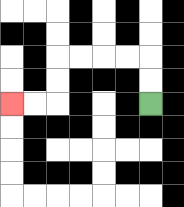{'start': '[6, 4]', 'end': '[0, 4]', 'path_directions': 'U,U,L,L,L,L,D,D,L,L', 'path_coordinates': '[[6, 4], [6, 3], [6, 2], [5, 2], [4, 2], [3, 2], [2, 2], [2, 3], [2, 4], [1, 4], [0, 4]]'}